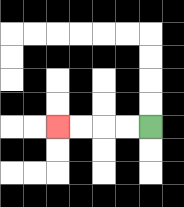{'start': '[6, 5]', 'end': '[2, 5]', 'path_directions': 'L,L,L,L', 'path_coordinates': '[[6, 5], [5, 5], [4, 5], [3, 5], [2, 5]]'}